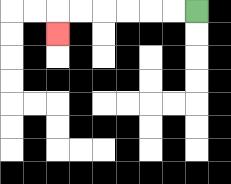{'start': '[8, 0]', 'end': '[2, 1]', 'path_directions': 'L,L,L,L,L,L,D', 'path_coordinates': '[[8, 0], [7, 0], [6, 0], [5, 0], [4, 0], [3, 0], [2, 0], [2, 1]]'}